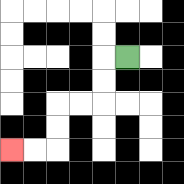{'start': '[5, 2]', 'end': '[0, 6]', 'path_directions': 'L,D,D,L,L,D,D,L,L', 'path_coordinates': '[[5, 2], [4, 2], [4, 3], [4, 4], [3, 4], [2, 4], [2, 5], [2, 6], [1, 6], [0, 6]]'}